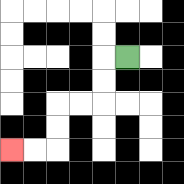{'start': '[5, 2]', 'end': '[0, 6]', 'path_directions': 'L,D,D,L,L,D,D,L,L', 'path_coordinates': '[[5, 2], [4, 2], [4, 3], [4, 4], [3, 4], [2, 4], [2, 5], [2, 6], [1, 6], [0, 6]]'}